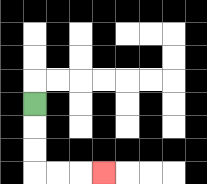{'start': '[1, 4]', 'end': '[4, 7]', 'path_directions': 'D,D,D,R,R,R', 'path_coordinates': '[[1, 4], [1, 5], [1, 6], [1, 7], [2, 7], [3, 7], [4, 7]]'}